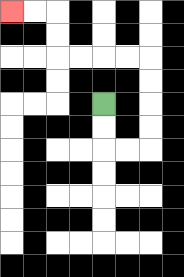{'start': '[4, 4]', 'end': '[0, 0]', 'path_directions': 'D,D,R,R,U,U,U,U,L,L,L,L,U,U,L,L', 'path_coordinates': '[[4, 4], [4, 5], [4, 6], [5, 6], [6, 6], [6, 5], [6, 4], [6, 3], [6, 2], [5, 2], [4, 2], [3, 2], [2, 2], [2, 1], [2, 0], [1, 0], [0, 0]]'}